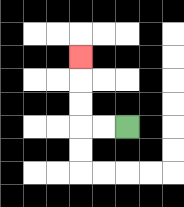{'start': '[5, 5]', 'end': '[3, 2]', 'path_directions': 'L,L,U,U,U', 'path_coordinates': '[[5, 5], [4, 5], [3, 5], [3, 4], [3, 3], [3, 2]]'}